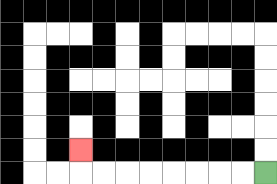{'start': '[11, 7]', 'end': '[3, 6]', 'path_directions': 'L,L,L,L,L,L,L,L,U', 'path_coordinates': '[[11, 7], [10, 7], [9, 7], [8, 7], [7, 7], [6, 7], [5, 7], [4, 7], [3, 7], [3, 6]]'}